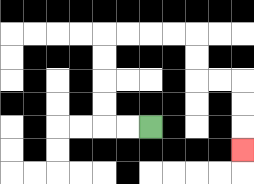{'start': '[6, 5]', 'end': '[10, 6]', 'path_directions': 'L,L,U,U,U,U,R,R,R,R,D,D,R,R,D,D,D', 'path_coordinates': '[[6, 5], [5, 5], [4, 5], [4, 4], [4, 3], [4, 2], [4, 1], [5, 1], [6, 1], [7, 1], [8, 1], [8, 2], [8, 3], [9, 3], [10, 3], [10, 4], [10, 5], [10, 6]]'}